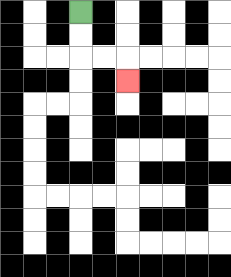{'start': '[3, 0]', 'end': '[5, 3]', 'path_directions': 'D,D,R,R,D', 'path_coordinates': '[[3, 0], [3, 1], [3, 2], [4, 2], [5, 2], [5, 3]]'}